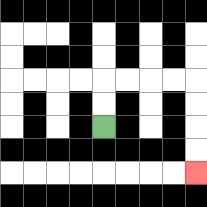{'start': '[4, 5]', 'end': '[8, 7]', 'path_directions': 'U,U,R,R,R,R,D,D,D,D', 'path_coordinates': '[[4, 5], [4, 4], [4, 3], [5, 3], [6, 3], [7, 3], [8, 3], [8, 4], [8, 5], [8, 6], [8, 7]]'}